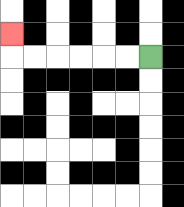{'start': '[6, 2]', 'end': '[0, 1]', 'path_directions': 'L,L,L,L,L,L,U', 'path_coordinates': '[[6, 2], [5, 2], [4, 2], [3, 2], [2, 2], [1, 2], [0, 2], [0, 1]]'}